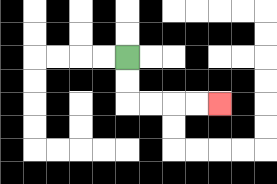{'start': '[5, 2]', 'end': '[9, 4]', 'path_directions': 'D,D,R,R,R,R', 'path_coordinates': '[[5, 2], [5, 3], [5, 4], [6, 4], [7, 4], [8, 4], [9, 4]]'}